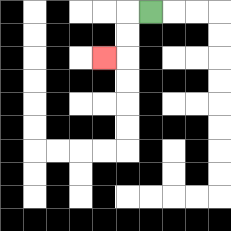{'start': '[6, 0]', 'end': '[4, 2]', 'path_directions': 'L,D,D,L', 'path_coordinates': '[[6, 0], [5, 0], [5, 1], [5, 2], [4, 2]]'}